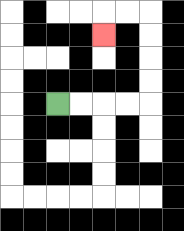{'start': '[2, 4]', 'end': '[4, 1]', 'path_directions': 'R,R,R,R,U,U,U,U,L,L,D', 'path_coordinates': '[[2, 4], [3, 4], [4, 4], [5, 4], [6, 4], [6, 3], [6, 2], [6, 1], [6, 0], [5, 0], [4, 0], [4, 1]]'}